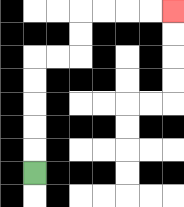{'start': '[1, 7]', 'end': '[7, 0]', 'path_directions': 'U,U,U,U,U,R,R,U,U,R,R,R,R', 'path_coordinates': '[[1, 7], [1, 6], [1, 5], [1, 4], [1, 3], [1, 2], [2, 2], [3, 2], [3, 1], [3, 0], [4, 0], [5, 0], [6, 0], [7, 0]]'}